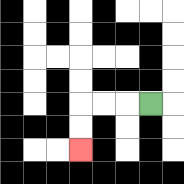{'start': '[6, 4]', 'end': '[3, 6]', 'path_directions': 'L,L,L,D,D', 'path_coordinates': '[[6, 4], [5, 4], [4, 4], [3, 4], [3, 5], [3, 6]]'}